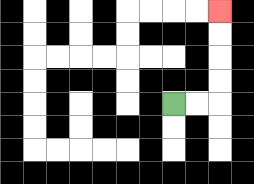{'start': '[7, 4]', 'end': '[9, 0]', 'path_directions': 'R,R,U,U,U,U', 'path_coordinates': '[[7, 4], [8, 4], [9, 4], [9, 3], [9, 2], [9, 1], [9, 0]]'}